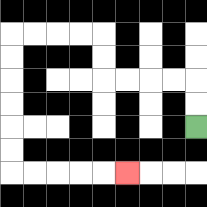{'start': '[8, 5]', 'end': '[5, 7]', 'path_directions': 'U,U,L,L,L,L,U,U,L,L,L,L,D,D,D,D,D,D,R,R,R,R,R', 'path_coordinates': '[[8, 5], [8, 4], [8, 3], [7, 3], [6, 3], [5, 3], [4, 3], [4, 2], [4, 1], [3, 1], [2, 1], [1, 1], [0, 1], [0, 2], [0, 3], [0, 4], [0, 5], [0, 6], [0, 7], [1, 7], [2, 7], [3, 7], [4, 7], [5, 7]]'}